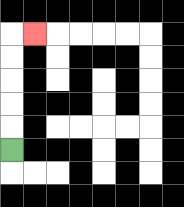{'start': '[0, 6]', 'end': '[1, 1]', 'path_directions': 'U,U,U,U,U,R', 'path_coordinates': '[[0, 6], [0, 5], [0, 4], [0, 3], [0, 2], [0, 1], [1, 1]]'}